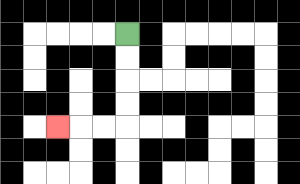{'start': '[5, 1]', 'end': '[2, 5]', 'path_directions': 'D,D,D,D,L,L,L', 'path_coordinates': '[[5, 1], [5, 2], [5, 3], [5, 4], [5, 5], [4, 5], [3, 5], [2, 5]]'}